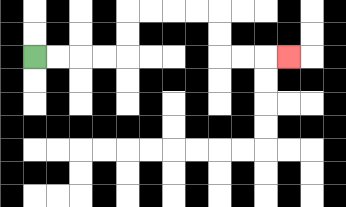{'start': '[1, 2]', 'end': '[12, 2]', 'path_directions': 'R,R,R,R,U,U,R,R,R,R,D,D,R,R,R', 'path_coordinates': '[[1, 2], [2, 2], [3, 2], [4, 2], [5, 2], [5, 1], [5, 0], [6, 0], [7, 0], [8, 0], [9, 0], [9, 1], [9, 2], [10, 2], [11, 2], [12, 2]]'}